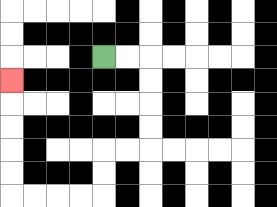{'start': '[4, 2]', 'end': '[0, 3]', 'path_directions': 'R,R,D,D,D,D,L,L,D,D,L,L,L,L,U,U,U,U,U', 'path_coordinates': '[[4, 2], [5, 2], [6, 2], [6, 3], [6, 4], [6, 5], [6, 6], [5, 6], [4, 6], [4, 7], [4, 8], [3, 8], [2, 8], [1, 8], [0, 8], [0, 7], [0, 6], [0, 5], [0, 4], [0, 3]]'}